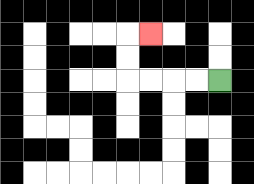{'start': '[9, 3]', 'end': '[6, 1]', 'path_directions': 'L,L,L,L,U,U,R', 'path_coordinates': '[[9, 3], [8, 3], [7, 3], [6, 3], [5, 3], [5, 2], [5, 1], [6, 1]]'}